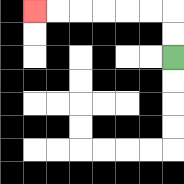{'start': '[7, 2]', 'end': '[1, 0]', 'path_directions': 'U,U,L,L,L,L,L,L', 'path_coordinates': '[[7, 2], [7, 1], [7, 0], [6, 0], [5, 0], [4, 0], [3, 0], [2, 0], [1, 0]]'}